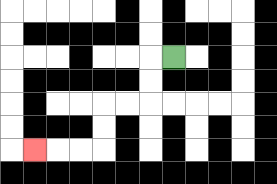{'start': '[7, 2]', 'end': '[1, 6]', 'path_directions': 'L,D,D,L,L,D,D,L,L,L', 'path_coordinates': '[[7, 2], [6, 2], [6, 3], [6, 4], [5, 4], [4, 4], [4, 5], [4, 6], [3, 6], [2, 6], [1, 6]]'}